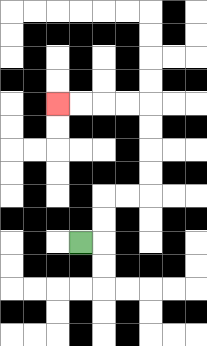{'start': '[3, 10]', 'end': '[2, 4]', 'path_directions': 'R,U,U,R,R,U,U,U,U,L,L,L,L', 'path_coordinates': '[[3, 10], [4, 10], [4, 9], [4, 8], [5, 8], [6, 8], [6, 7], [6, 6], [6, 5], [6, 4], [5, 4], [4, 4], [3, 4], [2, 4]]'}